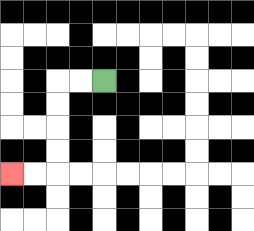{'start': '[4, 3]', 'end': '[0, 7]', 'path_directions': 'L,L,D,D,D,D,L,L', 'path_coordinates': '[[4, 3], [3, 3], [2, 3], [2, 4], [2, 5], [2, 6], [2, 7], [1, 7], [0, 7]]'}